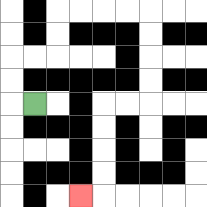{'start': '[1, 4]', 'end': '[3, 8]', 'path_directions': 'L,U,U,R,R,U,U,R,R,R,R,D,D,D,D,L,L,D,D,D,D,L', 'path_coordinates': '[[1, 4], [0, 4], [0, 3], [0, 2], [1, 2], [2, 2], [2, 1], [2, 0], [3, 0], [4, 0], [5, 0], [6, 0], [6, 1], [6, 2], [6, 3], [6, 4], [5, 4], [4, 4], [4, 5], [4, 6], [4, 7], [4, 8], [3, 8]]'}